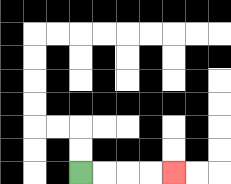{'start': '[3, 7]', 'end': '[7, 7]', 'path_directions': 'R,R,R,R', 'path_coordinates': '[[3, 7], [4, 7], [5, 7], [6, 7], [7, 7]]'}